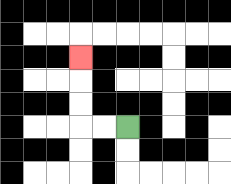{'start': '[5, 5]', 'end': '[3, 2]', 'path_directions': 'L,L,U,U,U', 'path_coordinates': '[[5, 5], [4, 5], [3, 5], [3, 4], [3, 3], [3, 2]]'}